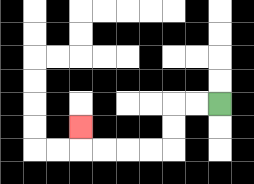{'start': '[9, 4]', 'end': '[3, 5]', 'path_directions': 'L,L,D,D,L,L,L,L,U', 'path_coordinates': '[[9, 4], [8, 4], [7, 4], [7, 5], [7, 6], [6, 6], [5, 6], [4, 6], [3, 6], [3, 5]]'}